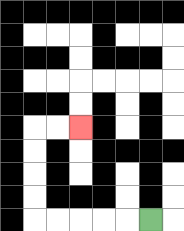{'start': '[6, 9]', 'end': '[3, 5]', 'path_directions': 'L,L,L,L,L,U,U,U,U,R,R', 'path_coordinates': '[[6, 9], [5, 9], [4, 9], [3, 9], [2, 9], [1, 9], [1, 8], [1, 7], [1, 6], [1, 5], [2, 5], [3, 5]]'}